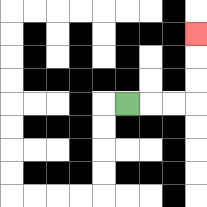{'start': '[5, 4]', 'end': '[8, 1]', 'path_directions': 'R,R,R,U,U,U', 'path_coordinates': '[[5, 4], [6, 4], [7, 4], [8, 4], [8, 3], [8, 2], [8, 1]]'}